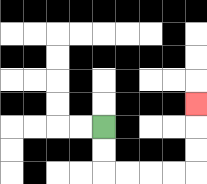{'start': '[4, 5]', 'end': '[8, 4]', 'path_directions': 'D,D,R,R,R,R,U,U,U', 'path_coordinates': '[[4, 5], [4, 6], [4, 7], [5, 7], [6, 7], [7, 7], [8, 7], [8, 6], [8, 5], [8, 4]]'}